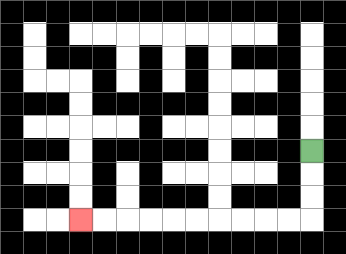{'start': '[13, 6]', 'end': '[3, 9]', 'path_directions': 'D,D,D,L,L,L,L,L,L,L,L,L,L', 'path_coordinates': '[[13, 6], [13, 7], [13, 8], [13, 9], [12, 9], [11, 9], [10, 9], [9, 9], [8, 9], [7, 9], [6, 9], [5, 9], [4, 9], [3, 9]]'}